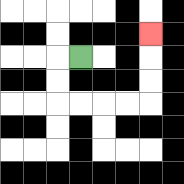{'start': '[3, 2]', 'end': '[6, 1]', 'path_directions': 'L,D,D,R,R,R,R,U,U,U', 'path_coordinates': '[[3, 2], [2, 2], [2, 3], [2, 4], [3, 4], [4, 4], [5, 4], [6, 4], [6, 3], [6, 2], [6, 1]]'}